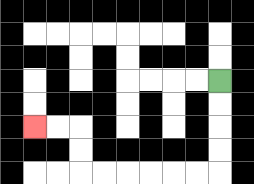{'start': '[9, 3]', 'end': '[1, 5]', 'path_directions': 'D,D,D,D,L,L,L,L,L,L,U,U,L,L', 'path_coordinates': '[[9, 3], [9, 4], [9, 5], [9, 6], [9, 7], [8, 7], [7, 7], [6, 7], [5, 7], [4, 7], [3, 7], [3, 6], [3, 5], [2, 5], [1, 5]]'}